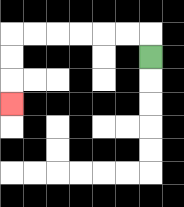{'start': '[6, 2]', 'end': '[0, 4]', 'path_directions': 'U,L,L,L,L,L,L,D,D,D', 'path_coordinates': '[[6, 2], [6, 1], [5, 1], [4, 1], [3, 1], [2, 1], [1, 1], [0, 1], [0, 2], [0, 3], [0, 4]]'}